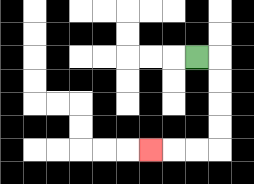{'start': '[8, 2]', 'end': '[6, 6]', 'path_directions': 'R,D,D,D,D,L,L,L', 'path_coordinates': '[[8, 2], [9, 2], [9, 3], [9, 4], [9, 5], [9, 6], [8, 6], [7, 6], [6, 6]]'}